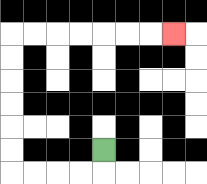{'start': '[4, 6]', 'end': '[7, 1]', 'path_directions': 'D,L,L,L,L,U,U,U,U,U,U,R,R,R,R,R,R,R', 'path_coordinates': '[[4, 6], [4, 7], [3, 7], [2, 7], [1, 7], [0, 7], [0, 6], [0, 5], [0, 4], [0, 3], [0, 2], [0, 1], [1, 1], [2, 1], [3, 1], [4, 1], [5, 1], [6, 1], [7, 1]]'}